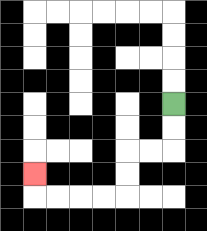{'start': '[7, 4]', 'end': '[1, 7]', 'path_directions': 'D,D,L,L,D,D,L,L,L,L,U', 'path_coordinates': '[[7, 4], [7, 5], [7, 6], [6, 6], [5, 6], [5, 7], [5, 8], [4, 8], [3, 8], [2, 8], [1, 8], [1, 7]]'}